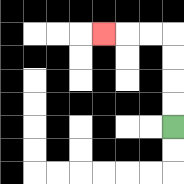{'start': '[7, 5]', 'end': '[4, 1]', 'path_directions': 'U,U,U,U,L,L,L', 'path_coordinates': '[[7, 5], [7, 4], [7, 3], [7, 2], [7, 1], [6, 1], [5, 1], [4, 1]]'}